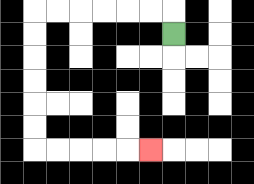{'start': '[7, 1]', 'end': '[6, 6]', 'path_directions': 'U,L,L,L,L,L,L,D,D,D,D,D,D,R,R,R,R,R', 'path_coordinates': '[[7, 1], [7, 0], [6, 0], [5, 0], [4, 0], [3, 0], [2, 0], [1, 0], [1, 1], [1, 2], [1, 3], [1, 4], [1, 5], [1, 6], [2, 6], [3, 6], [4, 6], [5, 6], [6, 6]]'}